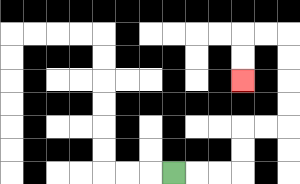{'start': '[7, 7]', 'end': '[10, 3]', 'path_directions': 'R,R,R,U,U,R,R,U,U,U,U,L,L,D,D', 'path_coordinates': '[[7, 7], [8, 7], [9, 7], [10, 7], [10, 6], [10, 5], [11, 5], [12, 5], [12, 4], [12, 3], [12, 2], [12, 1], [11, 1], [10, 1], [10, 2], [10, 3]]'}